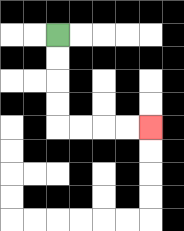{'start': '[2, 1]', 'end': '[6, 5]', 'path_directions': 'D,D,D,D,R,R,R,R', 'path_coordinates': '[[2, 1], [2, 2], [2, 3], [2, 4], [2, 5], [3, 5], [4, 5], [5, 5], [6, 5]]'}